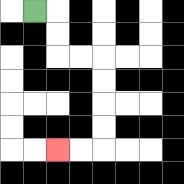{'start': '[1, 0]', 'end': '[2, 6]', 'path_directions': 'R,D,D,R,R,D,D,D,D,L,L', 'path_coordinates': '[[1, 0], [2, 0], [2, 1], [2, 2], [3, 2], [4, 2], [4, 3], [4, 4], [4, 5], [4, 6], [3, 6], [2, 6]]'}